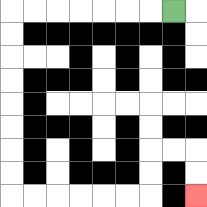{'start': '[7, 0]', 'end': '[8, 8]', 'path_directions': 'L,L,L,L,L,L,L,D,D,D,D,D,D,D,D,R,R,R,R,R,R,U,U,R,R,D,D', 'path_coordinates': '[[7, 0], [6, 0], [5, 0], [4, 0], [3, 0], [2, 0], [1, 0], [0, 0], [0, 1], [0, 2], [0, 3], [0, 4], [0, 5], [0, 6], [0, 7], [0, 8], [1, 8], [2, 8], [3, 8], [4, 8], [5, 8], [6, 8], [6, 7], [6, 6], [7, 6], [8, 6], [8, 7], [8, 8]]'}